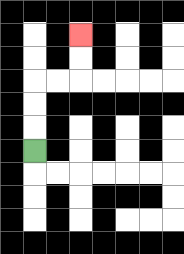{'start': '[1, 6]', 'end': '[3, 1]', 'path_directions': 'U,U,U,R,R,U,U', 'path_coordinates': '[[1, 6], [1, 5], [1, 4], [1, 3], [2, 3], [3, 3], [3, 2], [3, 1]]'}